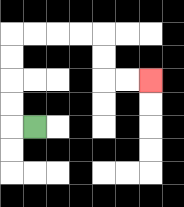{'start': '[1, 5]', 'end': '[6, 3]', 'path_directions': 'L,U,U,U,U,R,R,R,R,D,D,R,R', 'path_coordinates': '[[1, 5], [0, 5], [0, 4], [0, 3], [0, 2], [0, 1], [1, 1], [2, 1], [3, 1], [4, 1], [4, 2], [4, 3], [5, 3], [6, 3]]'}